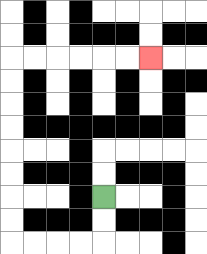{'start': '[4, 8]', 'end': '[6, 2]', 'path_directions': 'D,D,L,L,L,L,U,U,U,U,U,U,U,U,R,R,R,R,R,R', 'path_coordinates': '[[4, 8], [4, 9], [4, 10], [3, 10], [2, 10], [1, 10], [0, 10], [0, 9], [0, 8], [0, 7], [0, 6], [0, 5], [0, 4], [0, 3], [0, 2], [1, 2], [2, 2], [3, 2], [4, 2], [5, 2], [6, 2]]'}